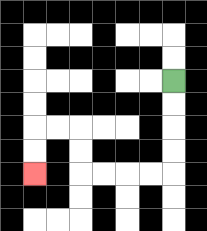{'start': '[7, 3]', 'end': '[1, 7]', 'path_directions': 'D,D,D,D,L,L,L,L,U,U,L,L,D,D', 'path_coordinates': '[[7, 3], [7, 4], [7, 5], [7, 6], [7, 7], [6, 7], [5, 7], [4, 7], [3, 7], [3, 6], [3, 5], [2, 5], [1, 5], [1, 6], [1, 7]]'}